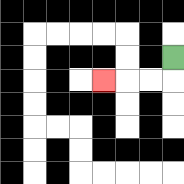{'start': '[7, 2]', 'end': '[4, 3]', 'path_directions': 'D,L,L,L', 'path_coordinates': '[[7, 2], [7, 3], [6, 3], [5, 3], [4, 3]]'}